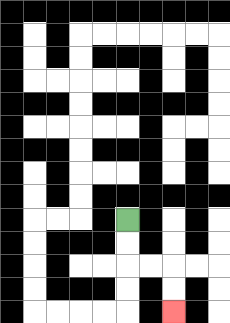{'start': '[5, 9]', 'end': '[7, 13]', 'path_directions': 'D,D,R,R,D,D', 'path_coordinates': '[[5, 9], [5, 10], [5, 11], [6, 11], [7, 11], [7, 12], [7, 13]]'}